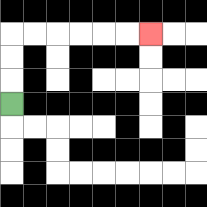{'start': '[0, 4]', 'end': '[6, 1]', 'path_directions': 'U,U,U,R,R,R,R,R,R', 'path_coordinates': '[[0, 4], [0, 3], [0, 2], [0, 1], [1, 1], [2, 1], [3, 1], [4, 1], [5, 1], [6, 1]]'}